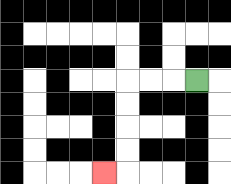{'start': '[8, 3]', 'end': '[4, 7]', 'path_directions': 'L,L,L,D,D,D,D,L', 'path_coordinates': '[[8, 3], [7, 3], [6, 3], [5, 3], [5, 4], [5, 5], [5, 6], [5, 7], [4, 7]]'}